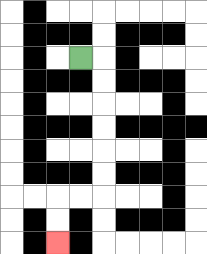{'start': '[3, 2]', 'end': '[2, 10]', 'path_directions': 'R,D,D,D,D,D,D,L,L,D,D', 'path_coordinates': '[[3, 2], [4, 2], [4, 3], [4, 4], [4, 5], [4, 6], [4, 7], [4, 8], [3, 8], [2, 8], [2, 9], [2, 10]]'}